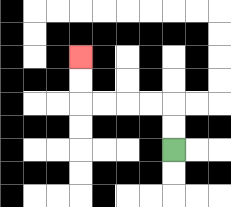{'start': '[7, 6]', 'end': '[3, 2]', 'path_directions': 'U,U,L,L,L,L,U,U', 'path_coordinates': '[[7, 6], [7, 5], [7, 4], [6, 4], [5, 4], [4, 4], [3, 4], [3, 3], [3, 2]]'}